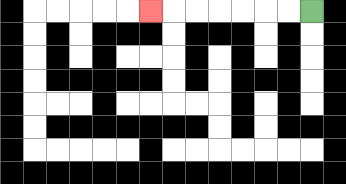{'start': '[13, 0]', 'end': '[6, 0]', 'path_directions': 'L,L,L,L,L,L,L', 'path_coordinates': '[[13, 0], [12, 0], [11, 0], [10, 0], [9, 0], [8, 0], [7, 0], [6, 0]]'}